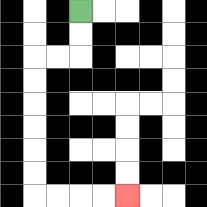{'start': '[3, 0]', 'end': '[5, 8]', 'path_directions': 'D,D,L,L,D,D,D,D,D,D,R,R,R,R', 'path_coordinates': '[[3, 0], [3, 1], [3, 2], [2, 2], [1, 2], [1, 3], [1, 4], [1, 5], [1, 6], [1, 7], [1, 8], [2, 8], [3, 8], [4, 8], [5, 8]]'}